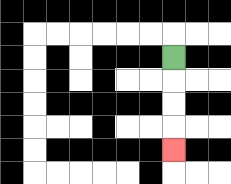{'start': '[7, 2]', 'end': '[7, 6]', 'path_directions': 'D,D,D,D', 'path_coordinates': '[[7, 2], [7, 3], [7, 4], [7, 5], [7, 6]]'}